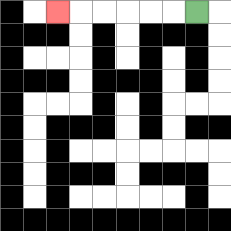{'start': '[8, 0]', 'end': '[2, 0]', 'path_directions': 'L,L,L,L,L,L', 'path_coordinates': '[[8, 0], [7, 0], [6, 0], [5, 0], [4, 0], [3, 0], [2, 0]]'}